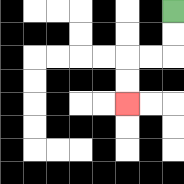{'start': '[7, 0]', 'end': '[5, 4]', 'path_directions': 'D,D,L,L,D,D', 'path_coordinates': '[[7, 0], [7, 1], [7, 2], [6, 2], [5, 2], [5, 3], [5, 4]]'}